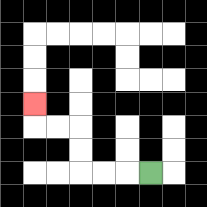{'start': '[6, 7]', 'end': '[1, 4]', 'path_directions': 'L,L,L,U,U,L,L,U', 'path_coordinates': '[[6, 7], [5, 7], [4, 7], [3, 7], [3, 6], [3, 5], [2, 5], [1, 5], [1, 4]]'}